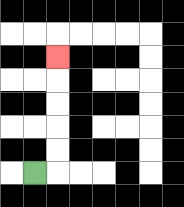{'start': '[1, 7]', 'end': '[2, 2]', 'path_directions': 'R,U,U,U,U,U', 'path_coordinates': '[[1, 7], [2, 7], [2, 6], [2, 5], [2, 4], [2, 3], [2, 2]]'}